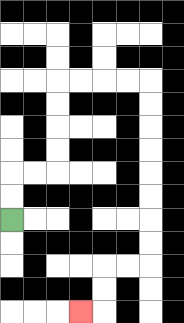{'start': '[0, 9]', 'end': '[3, 13]', 'path_directions': 'U,U,R,R,U,U,U,U,R,R,R,R,D,D,D,D,D,D,D,D,L,L,D,D,L', 'path_coordinates': '[[0, 9], [0, 8], [0, 7], [1, 7], [2, 7], [2, 6], [2, 5], [2, 4], [2, 3], [3, 3], [4, 3], [5, 3], [6, 3], [6, 4], [6, 5], [6, 6], [6, 7], [6, 8], [6, 9], [6, 10], [6, 11], [5, 11], [4, 11], [4, 12], [4, 13], [3, 13]]'}